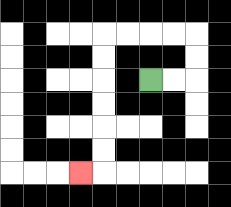{'start': '[6, 3]', 'end': '[3, 7]', 'path_directions': 'R,R,U,U,L,L,L,L,D,D,D,D,D,D,L', 'path_coordinates': '[[6, 3], [7, 3], [8, 3], [8, 2], [8, 1], [7, 1], [6, 1], [5, 1], [4, 1], [4, 2], [4, 3], [4, 4], [4, 5], [4, 6], [4, 7], [3, 7]]'}